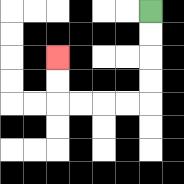{'start': '[6, 0]', 'end': '[2, 2]', 'path_directions': 'D,D,D,D,L,L,L,L,U,U', 'path_coordinates': '[[6, 0], [6, 1], [6, 2], [6, 3], [6, 4], [5, 4], [4, 4], [3, 4], [2, 4], [2, 3], [2, 2]]'}